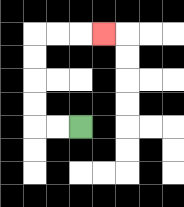{'start': '[3, 5]', 'end': '[4, 1]', 'path_directions': 'L,L,U,U,U,U,R,R,R', 'path_coordinates': '[[3, 5], [2, 5], [1, 5], [1, 4], [1, 3], [1, 2], [1, 1], [2, 1], [3, 1], [4, 1]]'}